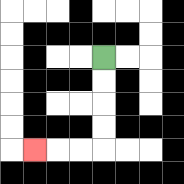{'start': '[4, 2]', 'end': '[1, 6]', 'path_directions': 'D,D,D,D,L,L,L', 'path_coordinates': '[[4, 2], [4, 3], [4, 4], [4, 5], [4, 6], [3, 6], [2, 6], [1, 6]]'}